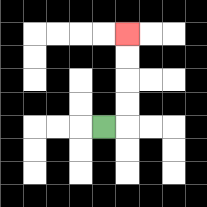{'start': '[4, 5]', 'end': '[5, 1]', 'path_directions': 'R,U,U,U,U', 'path_coordinates': '[[4, 5], [5, 5], [5, 4], [5, 3], [5, 2], [5, 1]]'}